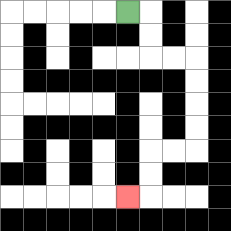{'start': '[5, 0]', 'end': '[5, 8]', 'path_directions': 'R,D,D,R,R,D,D,D,D,L,L,D,D,L', 'path_coordinates': '[[5, 0], [6, 0], [6, 1], [6, 2], [7, 2], [8, 2], [8, 3], [8, 4], [8, 5], [8, 6], [7, 6], [6, 6], [6, 7], [6, 8], [5, 8]]'}